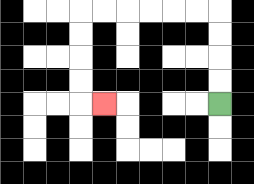{'start': '[9, 4]', 'end': '[4, 4]', 'path_directions': 'U,U,U,U,L,L,L,L,L,L,D,D,D,D,R', 'path_coordinates': '[[9, 4], [9, 3], [9, 2], [9, 1], [9, 0], [8, 0], [7, 0], [6, 0], [5, 0], [4, 0], [3, 0], [3, 1], [3, 2], [3, 3], [3, 4], [4, 4]]'}